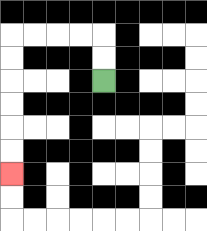{'start': '[4, 3]', 'end': '[0, 7]', 'path_directions': 'U,U,L,L,L,L,D,D,D,D,D,D', 'path_coordinates': '[[4, 3], [4, 2], [4, 1], [3, 1], [2, 1], [1, 1], [0, 1], [0, 2], [0, 3], [0, 4], [0, 5], [0, 6], [0, 7]]'}